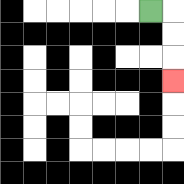{'start': '[6, 0]', 'end': '[7, 3]', 'path_directions': 'R,D,D,D', 'path_coordinates': '[[6, 0], [7, 0], [7, 1], [7, 2], [7, 3]]'}